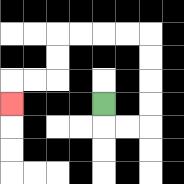{'start': '[4, 4]', 'end': '[0, 4]', 'path_directions': 'D,R,R,U,U,U,U,L,L,L,L,D,D,L,L,D', 'path_coordinates': '[[4, 4], [4, 5], [5, 5], [6, 5], [6, 4], [6, 3], [6, 2], [6, 1], [5, 1], [4, 1], [3, 1], [2, 1], [2, 2], [2, 3], [1, 3], [0, 3], [0, 4]]'}